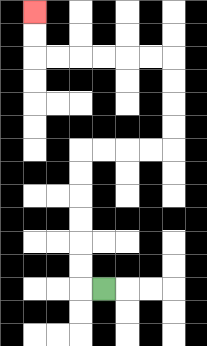{'start': '[4, 12]', 'end': '[1, 0]', 'path_directions': 'L,U,U,U,U,U,U,R,R,R,R,U,U,U,U,L,L,L,L,L,L,U,U', 'path_coordinates': '[[4, 12], [3, 12], [3, 11], [3, 10], [3, 9], [3, 8], [3, 7], [3, 6], [4, 6], [5, 6], [6, 6], [7, 6], [7, 5], [7, 4], [7, 3], [7, 2], [6, 2], [5, 2], [4, 2], [3, 2], [2, 2], [1, 2], [1, 1], [1, 0]]'}